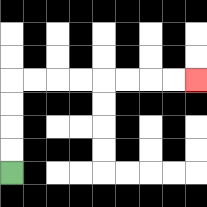{'start': '[0, 7]', 'end': '[8, 3]', 'path_directions': 'U,U,U,U,R,R,R,R,R,R,R,R', 'path_coordinates': '[[0, 7], [0, 6], [0, 5], [0, 4], [0, 3], [1, 3], [2, 3], [3, 3], [4, 3], [5, 3], [6, 3], [7, 3], [8, 3]]'}